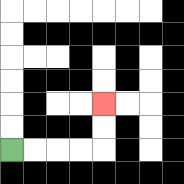{'start': '[0, 6]', 'end': '[4, 4]', 'path_directions': 'R,R,R,R,U,U', 'path_coordinates': '[[0, 6], [1, 6], [2, 6], [3, 6], [4, 6], [4, 5], [4, 4]]'}